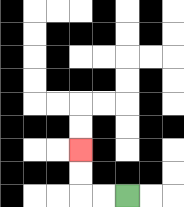{'start': '[5, 8]', 'end': '[3, 6]', 'path_directions': 'L,L,U,U', 'path_coordinates': '[[5, 8], [4, 8], [3, 8], [3, 7], [3, 6]]'}